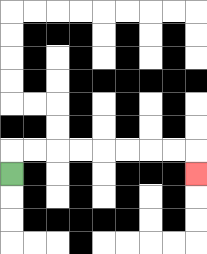{'start': '[0, 7]', 'end': '[8, 7]', 'path_directions': 'U,R,R,R,R,R,R,R,R,D', 'path_coordinates': '[[0, 7], [0, 6], [1, 6], [2, 6], [3, 6], [4, 6], [5, 6], [6, 6], [7, 6], [8, 6], [8, 7]]'}